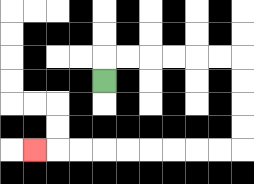{'start': '[4, 3]', 'end': '[1, 6]', 'path_directions': 'U,R,R,R,R,R,R,D,D,D,D,L,L,L,L,L,L,L,L,L', 'path_coordinates': '[[4, 3], [4, 2], [5, 2], [6, 2], [7, 2], [8, 2], [9, 2], [10, 2], [10, 3], [10, 4], [10, 5], [10, 6], [9, 6], [8, 6], [7, 6], [6, 6], [5, 6], [4, 6], [3, 6], [2, 6], [1, 6]]'}